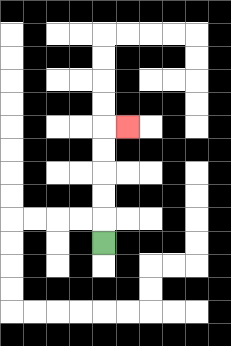{'start': '[4, 10]', 'end': '[5, 5]', 'path_directions': 'U,U,U,U,U,R', 'path_coordinates': '[[4, 10], [4, 9], [4, 8], [4, 7], [4, 6], [4, 5], [5, 5]]'}